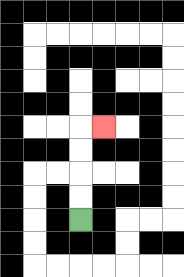{'start': '[3, 9]', 'end': '[4, 5]', 'path_directions': 'U,U,U,U,R', 'path_coordinates': '[[3, 9], [3, 8], [3, 7], [3, 6], [3, 5], [4, 5]]'}